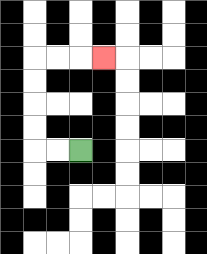{'start': '[3, 6]', 'end': '[4, 2]', 'path_directions': 'L,L,U,U,U,U,R,R,R', 'path_coordinates': '[[3, 6], [2, 6], [1, 6], [1, 5], [1, 4], [1, 3], [1, 2], [2, 2], [3, 2], [4, 2]]'}